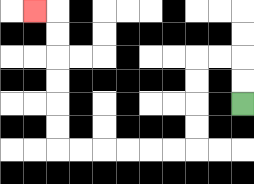{'start': '[10, 4]', 'end': '[1, 0]', 'path_directions': 'U,U,L,L,D,D,D,D,L,L,L,L,L,L,U,U,U,U,U,U,L', 'path_coordinates': '[[10, 4], [10, 3], [10, 2], [9, 2], [8, 2], [8, 3], [8, 4], [8, 5], [8, 6], [7, 6], [6, 6], [5, 6], [4, 6], [3, 6], [2, 6], [2, 5], [2, 4], [2, 3], [2, 2], [2, 1], [2, 0], [1, 0]]'}